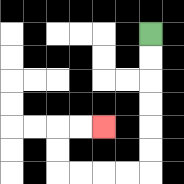{'start': '[6, 1]', 'end': '[4, 5]', 'path_directions': 'D,D,D,D,D,D,L,L,L,L,U,U,R,R', 'path_coordinates': '[[6, 1], [6, 2], [6, 3], [6, 4], [6, 5], [6, 6], [6, 7], [5, 7], [4, 7], [3, 7], [2, 7], [2, 6], [2, 5], [3, 5], [4, 5]]'}